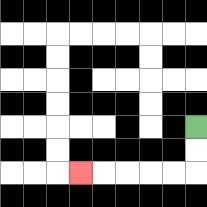{'start': '[8, 5]', 'end': '[3, 7]', 'path_directions': 'D,D,L,L,L,L,L', 'path_coordinates': '[[8, 5], [8, 6], [8, 7], [7, 7], [6, 7], [5, 7], [4, 7], [3, 7]]'}